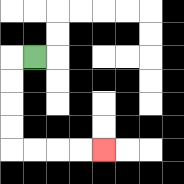{'start': '[1, 2]', 'end': '[4, 6]', 'path_directions': 'L,D,D,D,D,R,R,R,R', 'path_coordinates': '[[1, 2], [0, 2], [0, 3], [0, 4], [0, 5], [0, 6], [1, 6], [2, 6], [3, 6], [4, 6]]'}